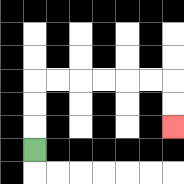{'start': '[1, 6]', 'end': '[7, 5]', 'path_directions': 'U,U,U,R,R,R,R,R,R,D,D', 'path_coordinates': '[[1, 6], [1, 5], [1, 4], [1, 3], [2, 3], [3, 3], [4, 3], [5, 3], [6, 3], [7, 3], [7, 4], [7, 5]]'}